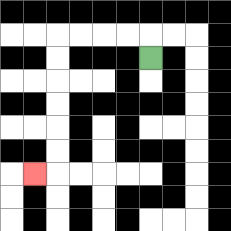{'start': '[6, 2]', 'end': '[1, 7]', 'path_directions': 'U,L,L,L,L,D,D,D,D,D,D,L', 'path_coordinates': '[[6, 2], [6, 1], [5, 1], [4, 1], [3, 1], [2, 1], [2, 2], [2, 3], [2, 4], [2, 5], [2, 6], [2, 7], [1, 7]]'}